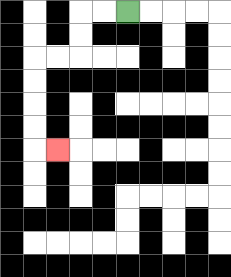{'start': '[5, 0]', 'end': '[2, 6]', 'path_directions': 'L,L,D,D,L,L,D,D,D,D,R', 'path_coordinates': '[[5, 0], [4, 0], [3, 0], [3, 1], [3, 2], [2, 2], [1, 2], [1, 3], [1, 4], [1, 5], [1, 6], [2, 6]]'}